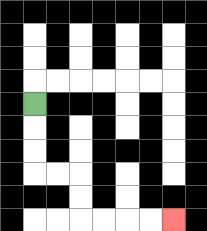{'start': '[1, 4]', 'end': '[7, 9]', 'path_directions': 'D,D,D,R,R,D,D,R,R,R,R', 'path_coordinates': '[[1, 4], [1, 5], [1, 6], [1, 7], [2, 7], [3, 7], [3, 8], [3, 9], [4, 9], [5, 9], [6, 9], [7, 9]]'}